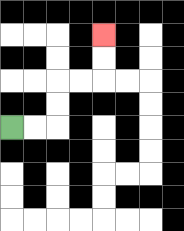{'start': '[0, 5]', 'end': '[4, 1]', 'path_directions': 'R,R,U,U,R,R,U,U', 'path_coordinates': '[[0, 5], [1, 5], [2, 5], [2, 4], [2, 3], [3, 3], [4, 3], [4, 2], [4, 1]]'}